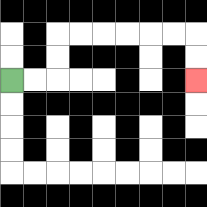{'start': '[0, 3]', 'end': '[8, 3]', 'path_directions': 'R,R,U,U,R,R,R,R,R,R,D,D', 'path_coordinates': '[[0, 3], [1, 3], [2, 3], [2, 2], [2, 1], [3, 1], [4, 1], [5, 1], [6, 1], [7, 1], [8, 1], [8, 2], [8, 3]]'}